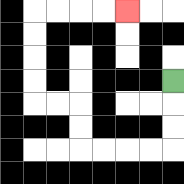{'start': '[7, 3]', 'end': '[5, 0]', 'path_directions': 'D,D,D,L,L,L,L,U,U,L,L,U,U,U,U,R,R,R,R', 'path_coordinates': '[[7, 3], [7, 4], [7, 5], [7, 6], [6, 6], [5, 6], [4, 6], [3, 6], [3, 5], [3, 4], [2, 4], [1, 4], [1, 3], [1, 2], [1, 1], [1, 0], [2, 0], [3, 0], [4, 0], [5, 0]]'}